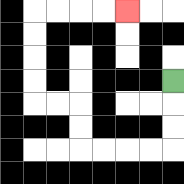{'start': '[7, 3]', 'end': '[5, 0]', 'path_directions': 'D,D,D,L,L,L,L,U,U,L,L,U,U,U,U,R,R,R,R', 'path_coordinates': '[[7, 3], [7, 4], [7, 5], [7, 6], [6, 6], [5, 6], [4, 6], [3, 6], [3, 5], [3, 4], [2, 4], [1, 4], [1, 3], [1, 2], [1, 1], [1, 0], [2, 0], [3, 0], [4, 0], [5, 0]]'}